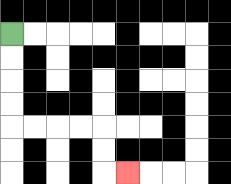{'start': '[0, 1]', 'end': '[5, 7]', 'path_directions': 'D,D,D,D,R,R,R,R,D,D,R', 'path_coordinates': '[[0, 1], [0, 2], [0, 3], [0, 4], [0, 5], [1, 5], [2, 5], [3, 5], [4, 5], [4, 6], [4, 7], [5, 7]]'}